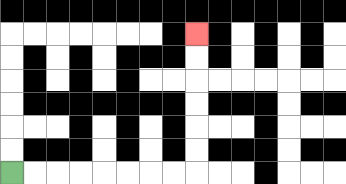{'start': '[0, 7]', 'end': '[8, 1]', 'path_directions': 'R,R,R,R,R,R,R,R,U,U,U,U,U,U', 'path_coordinates': '[[0, 7], [1, 7], [2, 7], [3, 7], [4, 7], [5, 7], [6, 7], [7, 7], [8, 7], [8, 6], [8, 5], [8, 4], [8, 3], [8, 2], [8, 1]]'}